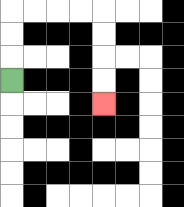{'start': '[0, 3]', 'end': '[4, 4]', 'path_directions': 'U,U,U,R,R,R,R,D,D,D,D', 'path_coordinates': '[[0, 3], [0, 2], [0, 1], [0, 0], [1, 0], [2, 0], [3, 0], [4, 0], [4, 1], [4, 2], [4, 3], [4, 4]]'}